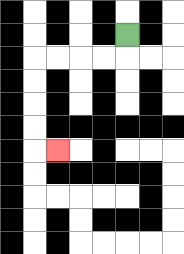{'start': '[5, 1]', 'end': '[2, 6]', 'path_directions': 'D,L,L,L,L,D,D,D,D,R', 'path_coordinates': '[[5, 1], [5, 2], [4, 2], [3, 2], [2, 2], [1, 2], [1, 3], [1, 4], [1, 5], [1, 6], [2, 6]]'}